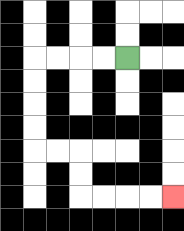{'start': '[5, 2]', 'end': '[7, 8]', 'path_directions': 'L,L,L,L,D,D,D,D,R,R,D,D,R,R,R,R', 'path_coordinates': '[[5, 2], [4, 2], [3, 2], [2, 2], [1, 2], [1, 3], [1, 4], [1, 5], [1, 6], [2, 6], [3, 6], [3, 7], [3, 8], [4, 8], [5, 8], [6, 8], [7, 8]]'}